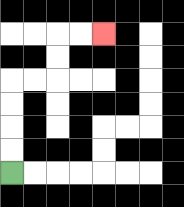{'start': '[0, 7]', 'end': '[4, 1]', 'path_directions': 'U,U,U,U,R,R,U,U,R,R', 'path_coordinates': '[[0, 7], [0, 6], [0, 5], [0, 4], [0, 3], [1, 3], [2, 3], [2, 2], [2, 1], [3, 1], [4, 1]]'}